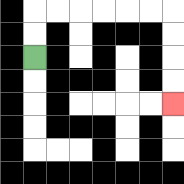{'start': '[1, 2]', 'end': '[7, 4]', 'path_directions': 'U,U,R,R,R,R,R,R,D,D,D,D', 'path_coordinates': '[[1, 2], [1, 1], [1, 0], [2, 0], [3, 0], [4, 0], [5, 0], [6, 0], [7, 0], [7, 1], [7, 2], [7, 3], [7, 4]]'}